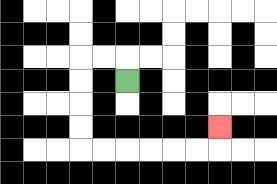{'start': '[5, 3]', 'end': '[9, 5]', 'path_directions': 'U,L,L,D,D,D,D,R,R,R,R,R,R,U', 'path_coordinates': '[[5, 3], [5, 2], [4, 2], [3, 2], [3, 3], [3, 4], [3, 5], [3, 6], [4, 6], [5, 6], [6, 6], [7, 6], [8, 6], [9, 6], [9, 5]]'}